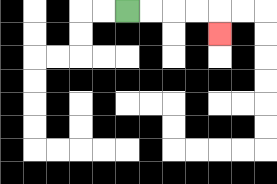{'start': '[5, 0]', 'end': '[9, 1]', 'path_directions': 'R,R,R,R,D', 'path_coordinates': '[[5, 0], [6, 0], [7, 0], [8, 0], [9, 0], [9, 1]]'}